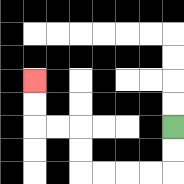{'start': '[7, 5]', 'end': '[1, 3]', 'path_directions': 'D,D,L,L,L,L,U,U,L,L,U,U', 'path_coordinates': '[[7, 5], [7, 6], [7, 7], [6, 7], [5, 7], [4, 7], [3, 7], [3, 6], [3, 5], [2, 5], [1, 5], [1, 4], [1, 3]]'}